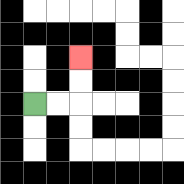{'start': '[1, 4]', 'end': '[3, 2]', 'path_directions': 'R,R,U,U', 'path_coordinates': '[[1, 4], [2, 4], [3, 4], [3, 3], [3, 2]]'}